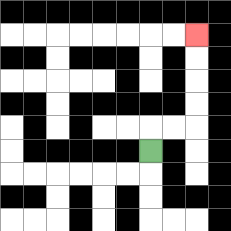{'start': '[6, 6]', 'end': '[8, 1]', 'path_directions': 'U,R,R,U,U,U,U', 'path_coordinates': '[[6, 6], [6, 5], [7, 5], [8, 5], [8, 4], [8, 3], [8, 2], [8, 1]]'}